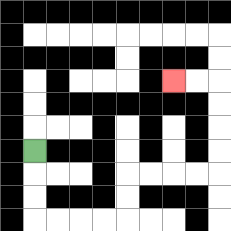{'start': '[1, 6]', 'end': '[7, 3]', 'path_directions': 'D,D,D,R,R,R,R,U,U,R,R,R,R,U,U,U,U,L,L', 'path_coordinates': '[[1, 6], [1, 7], [1, 8], [1, 9], [2, 9], [3, 9], [4, 9], [5, 9], [5, 8], [5, 7], [6, 7], [7, 7], [8, 7], [9, 7], [9, 6], [9, 5], [9, 4], [9, 3], [8, 3], [7, 3]]'}